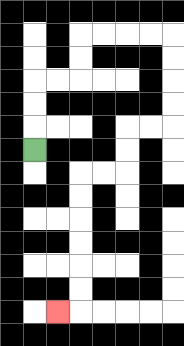{'start': '[1, 6]', 'end': '[2, 13]', 'path_directions': 'U,U,U,R,R,U,U,R,R,R,R,D,D,D,D,L,L,D,D,L,L,D,D,D,D,D,D,L', 'path_coordinates': '[[1, 6], [1, 5], [1, 4], [1, 3], [2, 3], [3, 3], [3, 2], [3, 1], [4, 1], [5, 1], [6, 1], [7, 1], [7, 2], [7, 3], [7, 4], [7, 5], [6, 5], [5, 5], [5, 6], [5, 7], [4, 7], [3, 7], [3, 8], [3, 9], [3, 10], [3, 11], [3, 12], [3, 13], [2, 13]]'}